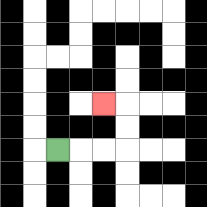{'start': '[2, 6]', 'end': '[4, 4]', 'path_directions': 'R,R,R,U,U,L', 'path_coordinates': '[[2, 6], [3, 6], [4, 6], [5, 6], [5, 5], [5, 4], [4, 4]]'}